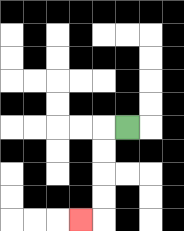{'start': '[5, 5]', 'end': '[3, 9]', 'path_directions': 'L,D,D,D,D,L', 'path_coordinates': '[[5, 5], [4, 5], [4, 6], [4, 7], [4, 8], [4, 9], [3, 9]]'}